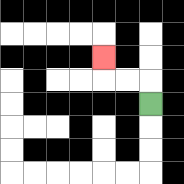{'start': '[6, 4]', 'end': '[4, 2]', 'path_directions': 'U,L,L,U', 'path_coordinates': '[[6, 4], [6, 3], [5, 3], [4, 3], [4, 2]]'}